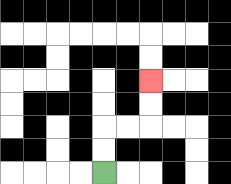{'start': '[4, 7]', 'end': '[6, 3]', 'path_directions': 'U,U,R,R,U,U', 'path_coordinates': '[[4, 7], [4, 6], [4, 5], [5, 5], [6, 5], [6, 4], [6, 3]]'}